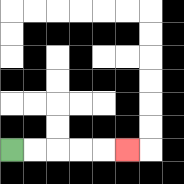{'start': '[0, 6]', 'end': '[5, 6]', 'path_directions': 'R,R,R,R,R', 'path_coordinates': '[[0, 6], [1, 6], [2, 6], [3, 6], [4, 6], [5, 6]]'}